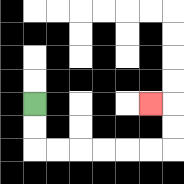{'start': '[1, 4]', 'end': '[6, 4]', 'path_directions': 'D,D,R,R,R,R,R,R,U,U,L', 'path_coordinates': '[[1, 4], [1, 5], [1, 6], [2, 6], [3, 6], [4, 6], [5, 6], [6, 6], [7, 6], [7, 5], [7, 4], [6, 4]]'}